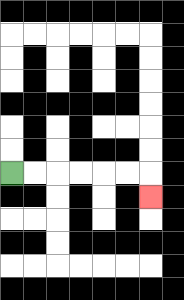{'start': '[0, 7]', 'end': '[6, 8]', 'path_directions': 'R,R,R,R,R,R,D', 'path_coordinates': '[[0, 7], [1, 7], [2, 7], [3, 7], [4, 7], [5, 7], [6, 7], [6, 8]]'}